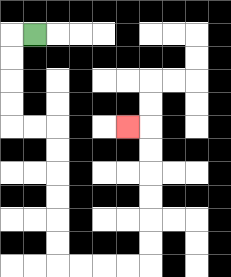{'start': '[1, 1]', 'end': '[5, 5]', 'path_directions': 'L,D,D,D,D,R,R,D,D,D,D,D,D,R,R,R,R,U,U,U,U,U,U,L', 'path_coordinates': '[[1, 1], [0, 1], [0, 2], [0, 3], [0, 4], [0, 5], [1, 5], [2, 5], [2, 6], [2, 7], [2, 8], [2, 9], [2, 10], [2, 11], [3, 11], [4, 11], [5, 11], [6, 11], [6, 10], [6, 9], [6, 8], [6, 7], [6, 6], [6, 5], [5, 5]]'}